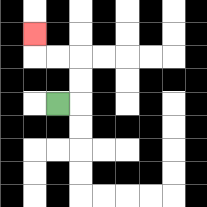{'start': '[2, 4]', 'end': '[1, 1]', 'path_directions': 'R,U,U,L,L,U', 'path_coordinates': '[[2, 4], [3, 4], [3, 3], [3, 2], [2, 2], [1, 2], [1, 1]]'}